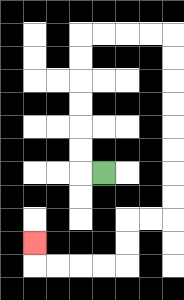{'start': '[4, 7]', 'end': '[1, 10]', 'path_directions': 'L,U,U,U,U,U,U,R,R,R,R,D,D,D,D,D,D,D,D,L,L,D,D,L,L,L,L,U', 'path_coordinates': '[[4, 7], [3, 7], [3, 6], [3, 5], [3, 4], [3, 3], [3, 2], [3, 1], [4, 1], [5, 1], [6, 1], [7, 1], [7, 2], [7, 3], [7, 4], [7, 5], [7, 6], [7, 7], [7, 8], [7, 9], [6, 9], [5, 9], [5, 10], [5, 11], [4, 11], [3, 11], [2, 11], [1, 11], [1, 10]]'}